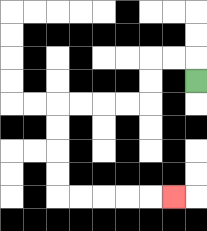{'start': '[8, 3]', 'end': '[7, 8]', 'path_directions': 'U,L,L,D,D,L,L,L,L,D,D,D,D,R,R,R,R,R', 'path_coordinates': '[[8, 3], [8, 2], [7, 2], [6, 2], [6, 3], [6, 4], [5, 4], [4, 4], [3, 4], [2, 4], [2, 5], [2, 6], [2, 7], [2, 8], [3, 8], [4, 8], [5, 8], [6, 8], [7, 8]]'}